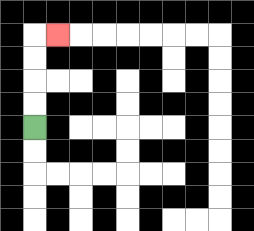{'start': '[1, 5]', 'end': '[2, 1]', 'path_directions': 'U,U,U,U,R', 'path_coordinates': '[[1, 5], [1, 4], [1, 3], [1, 2], [1, 1], [2, 1]]'}